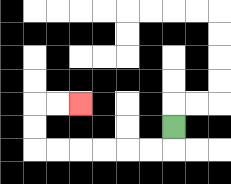{'start': '[7, 5]', 'end': '[3, 4]', 'path_directions': 'D,L,L,L,L,L,L,U,U,R,R', 'path_coordinates': '[[7, 5], [7, 6], [6, 6], [5, 6], [4, 6], [3, 6], [2, 6], [1, 6], [1, 5], [1, 4], [2, 4], [3, 4]]'}